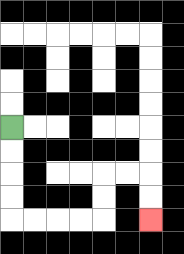{'start': '[0, 5]', 'end': '[6, 9]', 'path_directions': 'D,D,D,D,R,R,R,R,U,U,R,R,D,D', 'path_coordinates': '[[0, 5], [0, 6], [0, 7], [0, 8], [0, 9], [1, 9], [2, 9], [3, 9], [4, 9], [4, 8], [4, 7], [5, 7], [6, 7], [6, 8], [6, 9]]'}